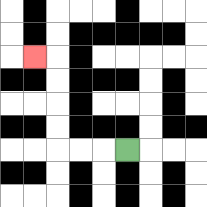{'start': '[5, 6]', 'end': '[1, 2]', 'path_directions': 'L,L,L,U,U,U,U,L', 'path_coordinates': '[[5, 6], [4, 6], [3, 6], [2, 6], [2, 5], [2, 4], [2, 3], [2, 2], [1, 2]]'}